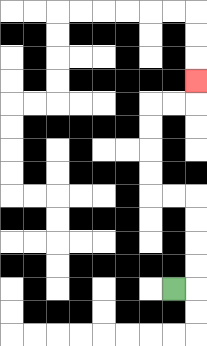{'start': '[7, 12]', 'end': '[8, 3]', 'path_directions': 'R,U,U,U,U,L,L,U,U,U,U,R,R,U', 'path_coordinates': '[[7, 12], [8, 12], [8, 11], [8, 10], [8, 9], [8, 8], [7, 8], [6, 8], [6, 7], [6, 6], [6, 5], [6, 4], [7, 4], [8, 4], [8, 3]]'}